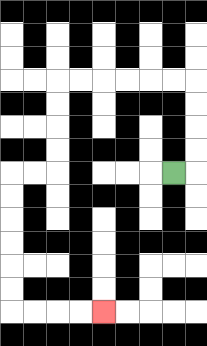{'start': '[7, 7]', 'end': '[4, 13]', 'path_directions': 'R,U,U,U,U,L,L,L,L,L,L,D,D,D,D,L,L,D,D,D,D,D,D,R,R,R,R', 'path_coordinates': '[[7, 7], [8, 7], [8, 6], [8, 5], [8, 4], [8, 3], [7, 3], [6, 3], [5, 3], [4, 3], [3, 3], [2, 3], [2, 4], [2, 5], [2, 6], [2, 7], [1, 7], [0, 7], [0, 8], [0, 9], [0, 10], [0, 11], [0, 12], [0, 13], [1, 13], [2, 13], [3, 13], [4, 13]]'}